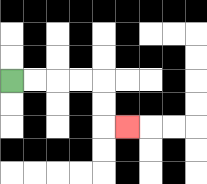{'start': '[0, 3]', 'end': '[5, 5]', 'path_directions': 'R,R,R,R,D,D,R', 'path_coordinates': '[[0, 3], [1, 3], [2, 3], [3, 3], [4, 3], [4, 4], [4, 5], [5, 5]]'}